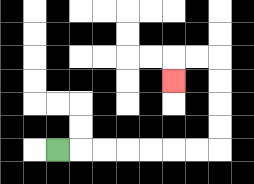{'start': '[2, 6]', 'end': '[7, 3]', 'path_directions': 'R,R,R,R,R,R,R,U,U,U,U,L,L,D', 'path_coordinates': '[[2, 6], [3, 6], [4, 6], [5, 6], [6, 6], [7, 6], [8, 6], [9, 6], [9, 5], [9, 4], [9, 3], [9, 2], [8, 2], [7, 2], [7, 3]]'}